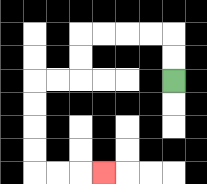{'start': '[7, 3]', 'end': '[4, 7]', 'path_directions': 'U,U,L,L,L,L,D,D,L,L,D,D,D,D,R,R,R', 'path_coordinates': '[[7, 3], [7, 2], [7, 1], [6, 1], [5, 1], [4, 1], [3, 1], [3, 2], [3, 3], [2, 3], [1, 3], [1, 4], [1, 5], [1, 6], [1, 7], [2, 7], [3, 7], [4, 7]]'}